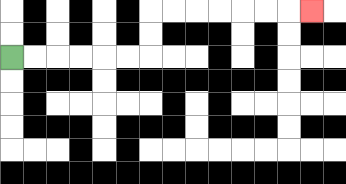{'start': '[0, 2]', 'end': '[13, 0]', 'path_directions': 'R,R,R,R,R,R,U,U,R,R,R,R,R,R,R', 'path_coordinates': '[[0, 2], [1, 2], [2, 2], [3, 2], [4, 2], [5, 2], [6, 2], [6, 1], [6, 0], [7, 0], [8, 0], [9, 0], [10, 0], [11, 0], [12, 0], [13, 0]]'}